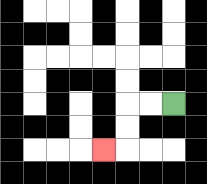{'start': '[7, 4]', 'end': '[4, 6]', 'path_directions': 'L,L,D,D,L', 'path_coordinates': '[[7, 4], [6, 4], [5, 4], [5, 5], [5, 6], [4, 6]]'}